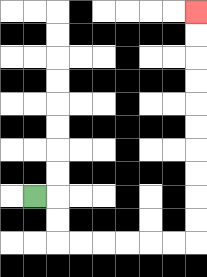{'start': '[1, 8]', 'end': '[8, 0]', 'path_directions': 'R,D,D,R,R,R,R,R,R,U,U,U,U,U,U,U,U,U,U', 'path_coordinates': '[[1, 8], [2, 8], [2, 9], [2, 10], [3, 10], [4, 10], [5, 10], [6, 10], [7, 10], [8, 10], [8, 9], [8, 8], [8, 7], [8, 6], [8, 5], [8, 4], [8, 3], [8, 2], [8, 1], [8, 0]]'}